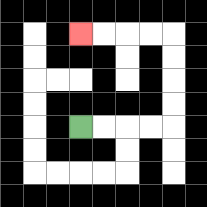{'start': '[3, 5]', 'end': '[3, 1]', 'path_directions': 'R,R,R,R,U,U,U,U,L,L,L,L', 'path_coordinates': '[[3, 5], [4, 5], [5, 5], [6, 5], [7, 5], [7, 4], [7, 3], [7, 2], [7, 1], [6, 1], [5, 1], [4, 1], [3, 1]]'}